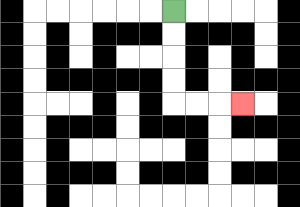{'start': '[7, 0]', 'end': '[10, 4]', 'path_directions': 'D,D,D,D,R,R,R', 'path_coordinates': '[[7, 0], [7, 1], [7, 2], [7, 3], [7, 4], [8, 4], [9, 4], [10, 4]]'}